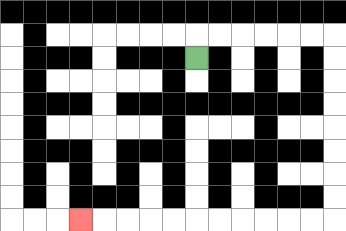{'start': '[8, 2]', 'end': '[3, 9]', 'path_directions': 'U,R,R,R,R,R,R,D,D,D,D,D,D,D,D,L,L,L,L,L,L,L,L,L,L,L', 'path_coordinates': '[[8, 2], [8, 1], [9, 1], [10, 1], [11, 1], [12, 1], [13, 1], [14, 1], [14, 2], [14, 3], [14, 4], [14, 5], [14, 6], [14, 7], [14, 8], [14, 9], [13, 9], [12, 9], [11, 9], [10, 9], [9, 9], [8, 9], [7, 9], [6, 9], [5, 9], [4, 9], [3, 9]]'}